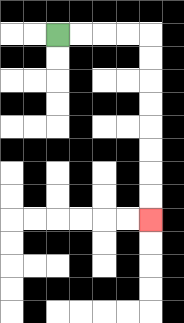{'start': '[2, 1]', 'end': '[6, 9]', 'path_directions': 'R,R,R,R,D,D,D,D,D,D,D,D', 'path_coordinates': '[[2, 1], [3, 1], [4, 1], [5, 1], [6, 1], [6, 2], [6, 3], [6, 4], [6, 5], [6, 6], [6, 7], [6, 8], [6, 9]]'}